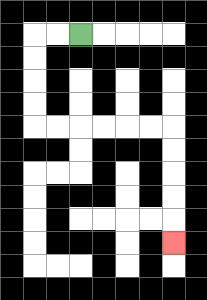{'start': '[3, 1]', 'end': '[7, 10]', 'path_directions': 'L,L,D,D,D,D,R,R,R,R,R,R,D,D,D,D,D', 'path_coordinates': '[[3, 1], [2, 1], [1, 1], [1, 2], [1, 3], [1, 4], [1, 5], [2, 5], [3, 5], [4, 5], [5, 5], [6, 5], [7, 5], [7, 6], [7, 7], [7, 8], [7, 9], [7, 10]]'}